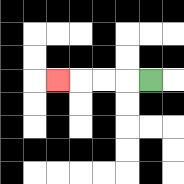{'start': '[6, 3]', 'end': '[2, 3]', 'path_directions': 'L,L,L,L', 'path_coordinates': '[[6, 3], [5, 3], [4, 3], [3, 3], [2, 3]]'}